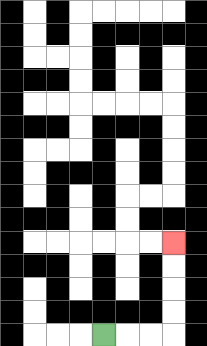{'start': '[4, 14]', 'end': '[7, 10]', 'path_directions': 'R,R,R,U,U,U,U', 'path_coordinates': '[[4, 14], [5, 14], [6, 14], [7, 14], [7, 13], [7, 12], [7, 11], [7, 10]]'}